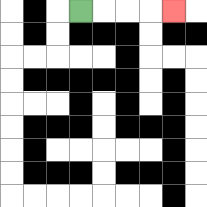{'start': '[3, 0]', 'end': '[7, 0]', 'path_directions': 'R,R,R,R', 'path_coordinates': '[[3, 0], [4, 0], [5, 0], [6, 0], [7, 0]]'}